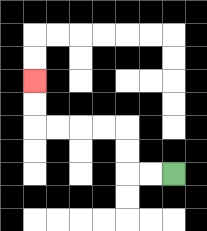{'start': '[7, 7]', 'end': '[1, 3]', 'path_directions': 'L,L,U,U,L,L,L,L,U,U', 'path_coordinates': '[[7, 7], [6, 7], [5, 7], [5, 6], [5, 5], [4, 5], [3, 5], [2, 5], [1, 5], [1, 4], [1, 3]]'}